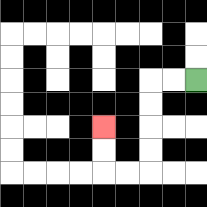{'start': '[8, 3]', 'end': '[4, 5]', 'path_directions': 'L,L,D,D,D,D,L,L,U,U', 'path_coordinates': '[[8, 3], [7, 3], [6, 3], [6, 4], [6, 5], [6, 6], [6, 7], [5, 7], [4, 7], [4, 6], [4, 5]]'}